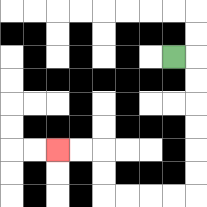{'start': '[7, 2]', 'end': '[2, 6]', 'path_directions': 'R,D,D,D,D,D,D,L,L,L,L,U,U,L,L', 'path_coordinates': '[[7, 2], [8, 2], [8, 3], [8, 4], [8, 5], [8, 6], [8, 7], [8, 8], [7, 8], [6, 8], [5, 8], [4, 8], [4, 7], [4, 6], [3, 6], [2, 6]]'}